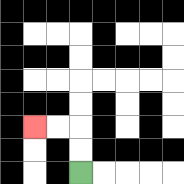{'start': '[3, 7]', 'end': '[1, 5]', 'path_directions': 'U,U,L,L', 'path_coordinates': '[[3, 7], [3, 6], [3, 5], [2, 5], [1, 5]]'}